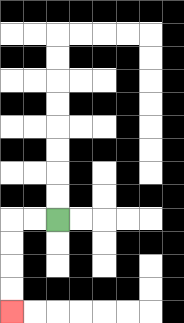{'start': '[2, 9]', 'end': '[0, 13]', 'path_directions': 'L,L,D,D,D,D', 'path_coordinates': '[[2, 9], [1, 9], [0, 9], [0, 10], [0, 11], [0, 12], [0, 13]]'}